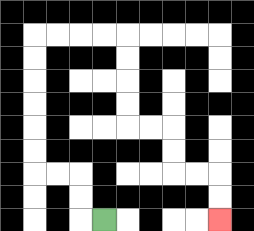{'start': '[4, 9]', 'end': '[9, 9]', 'path_directions': 'L,U,U,L,L,U,U,U,U,U,U,R,R,R,R,D,D,D,D,R,R,D,D,R,R,D,D', 'path_coordinates': '[[4, 9], [3, 9], [3, 8], [3, 7], [2, 7], [1, 7], [1, 6], [1, 5], [1, 4], [1, 3], [1, 2], [1, 1], [2, 1], [3, 1], [4, 1], [5, 1], [5, 2], [5, 3], [5, 4], [5, 5], [6, 5], [7, 5], [7, 6], [7, 7], [8, 7], [9, 7], [9, 8], [9, 9]]'}